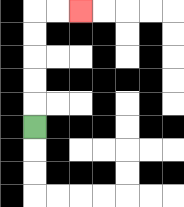{'start': '[1, 5]', 'end': '[3, 0]', 'path_directions': 'U,U,U,U,U,R,R', 'path_coordinates': '[[1, 5], [1, 4], [1, 3], [1, 2], [1, 1], [1, 0], [2, 0], [3, 0]]'}